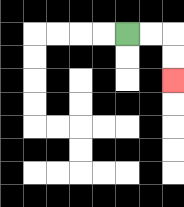{'start': '[5, 1]', 'end': '[7, 3]', 'path_directions': 'R,R,D,D', 'path_coordinates': '[[5, 1], [6, 1], [7, 1], [7, 2], [7, 3]]'}